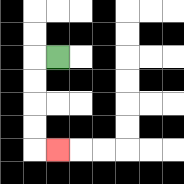{'start': '[2, 2]', 'end': '[2, 6]', 'path_directions': 'L,D,D,D,D,R', 'path_coordinates': '[[2, 2], [1, 2], [1, 3], [1, 4], [1, 5], [1, 6], [2, 6]]'}